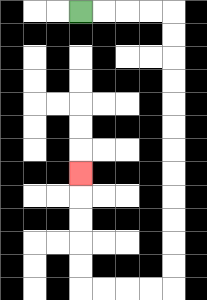{'start': '[3, 0]', 'end': '[3, 7]', 'path_directions': 'R,R,R,R,D,D,D,D,D,D,D,D,D,D,D,D,L,L,L,L,U,U,U,U,U', 'path_coordinates': '[[3, 0], [4, 0], [5, 0], [6, 0], [7, 0], [7, 1], [7, 2], [7, 3], [7, 4], [7, 5], [7, 6], [7, 7], [7, 8], [7, 9], [7, 10], [7, 11], [7, 12], [6, 12], [5, 12], [4, 12], [3, 12], [3, 11], [3, 10], [3, 9], [3, 8], [3, 7]]'}